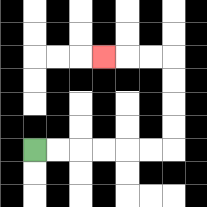{'start': '[1, 6]', 'end': '[4, 2]', 'path_directions': 'R,R,R,R,R,R,U,U,U,U,L,L,L', 'path_coordinates': '[[1, 6], [2, 6], [3, 6], [4, 6], [5, 6], [6, 6], [7, 6], [7, 5], [7, 4], [7, 3], [7, 2], [6, 2], [5, 2], [4, 2]]'}